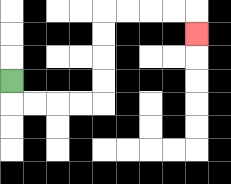{'start': '[0, 3]', 'end': '[8, 1]', 'path_directions': 'D,R,R,R,R,U,U,U,U,R,R,R,R,D', 'path_coordinates': '[[0, 3], [0, 4], [1, 4], [2, 4], [3, 4], [4, 4], [4, 3], [4, 2], [4, 1], [4, 0], [5, 0], [6, 0], [7, 0], [8, 0], [8, 1]]'}